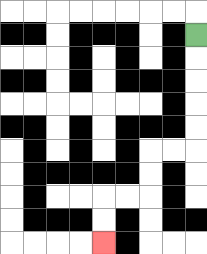{'start': '[8, 1]', 'end': '[4, 10]', 'path_directions': 'D,D,D,D,D,L,L,D,D,L,L,D,D', 'path_coordinates': '[[8, 1], [8, 2], [8, 3], [8, 4], [8, 5], [8, 6], [7, 6], [6, 6], [6, 7], [6, 8], [5, 8], [4, 8], [4, 9], [4, 10]]'}